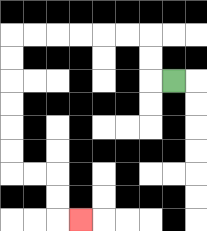{'start': '[7, 3]', 'end': '[3, 9]', 'path_directions': 'L,U,U,L,L,L,L,L,L,D,D,D,D,D,D,R,R,D,D,R', 'path_coordinates': '[[7, 3], [6, 3], [6, 2], [6, 1], [5, 1], [4, 1], [3, 1], [2, 1], [1, 1], [0, 1], [0, 2], [0, 3], [0, 4], [0, 5], [0, 6], [0, 7], [1, 7], [2, 7], [2, 8], [2, 9], [3, 9]]'}